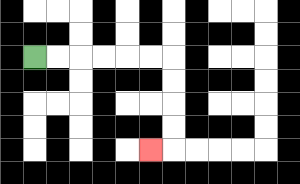{'start': '[1, 2]', 'end': '[6, 6]', 'path_directions': 'R,R,R,R,R,R,D,D,D,D,L', 'path_coordinates': '[[1, 2], [2, 2], [3, 2], [4, 2], [5, 2], [6, 2], [7, 2], [7, 3], [7, 4], [7, 5], [7, 6], [6, 6]]'}